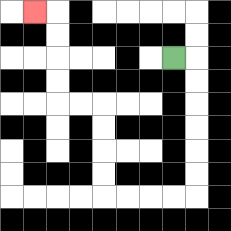{'start': '[7, 2]', 'end': '[1, 0]', 'path_directions': 'R,D,D,D,D,D,D,L,L,L,L,U,U,U,U,L,L,U,U,U,U,L', 'path_coordinates': '[[7, 2], [8, 2], [8, 3], [8, 4], [8, 5], [8, 6], [8, 7], [8, 8], [7, 8], [6, 8], [5, 8], [4, 8], [4, 7], [4, 6], [4, 5], [4, 4], [3, 4], [2, 4], [2, 3], [2, 2], [2, 1], [2, 0], [1, 0]]'}